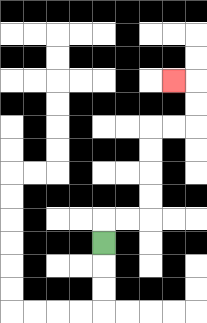{'start': '[4, 10]', 'end': '[7, 3]', 'path_directions': 'U,R,R,U,U,U,U,R,R,U,U,L', 'path_coordinates': '[[4, 10], [4, 9], [5, 9], [6, 9], [6, 8], [6, 7], [6, 6], [6, 5], [7, 5], [8, 5], [8, 4], [8, 3], [7, 3]]'}